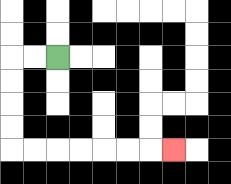{'start': '[2, 2]', 'end': '[7, 6]', 'path_directions': 'L,L,D,D,D,D,R,R,R,R,R,R,R', 'path_coordinates': '[[2, 2], [1, 2], [0, 2], [0, 3], [0, 4], [0, 5], [0, 6], [1, 6], [2, 6], [3, 6], [4, 6], [5, 6], [6, 6], [7, 6]]'}